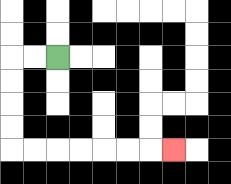{'start': '[2, 2]', 'end': '[7, 6]', 'path_directions': 'L,L,D,D,D,D,R,R,R,R,R,R,R', 'path_coordinates': '[[2, 2], [1, 2], [0, 2], [0, 3], [0, 4], [0, 5], [0, 6], [1, 6], [2, 6], [3, 6], [4, 6], [5, 6], [6, 6], [7, 6]]'}